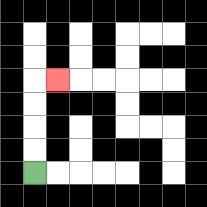{'start': '[1, 7]', 'end': '[2, 3]', 'path_directions': 'U,U,U,U,R', 'path_coordinates': '[[1, 7], [1, 6], [1, 5], [1, 4], [1, 3], [2, 3]]'}